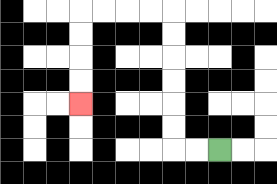{'start': '[9, 6]', 'end': '[3, 4]', 'path_directions': 'L,L,U,U,U,U,U,U,L,L,L,L,D,D,D,D', 'path_coordinates': '[[9, 6], [8, 6], [7, 6], [7, 5], [7, 4], [7, 3], [7, 2], [7, 1], [7, 0], [6, 0], [5, 0], [4, 0], [3, 0], [3, 1], [3, 2], [3, 3], [3, 4]]'}